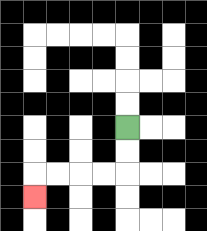{'start': '[5, 5]', 'end': '[1, 8]', 'path_directions': 'D,D,L,L,L,L,D', 'path_coordinates': '[[5, 5], [5, 6], [5, 7], [4, 7], [3, 7], [2, 7], [1, 7], [1, 8]]'}